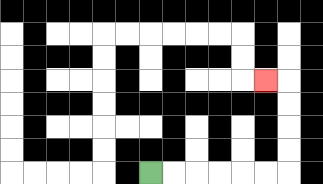{'start': '[6, 7]', 'end': '[11, 3]', 'path_directions': 'R,R,R,R,R,R,U,U,U,U,L', 'path_coordinates': '[[6, 7], [7, 7], [8, 7], [9, 7], [10, 7], [11, 7], [12, 7], [12, 6], [12, 5], [12, 4], [12, 3], [11, 3]]'}